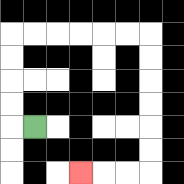{'start': '[1, 5]', 'end': '[3, 7]', 'path_directions': 'L,U,U,U,U,R,R,R,R,R,R,D,D,D,D,D,D,L,L,L', 'path_coordinates': '[[1, 5], [0, 5], [0, 4], [0, 3], [0, 2], [0, 1], [1, 1], [2, 1], [3, 1], [4, 1], [5, 1], [6, 1], [6, 2], [6, 3], [6, 4], [6, 5], [6, 6], [6, 7], [5, 7], [4, 7], [3, 7]]'}